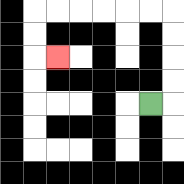{'start': '[6, 4]', 'end': '[2, 2]', 'path_directions': 'R,U,U,U,U,L,L,L,L,L,L,D,D,R', 'path_coordinates': '[[6, 4], [7, 4], [7, 3], [7, 2], [7, 1], [7, 0], [6, 0], [5, 0], [4, 0], [3, 0], [2, 0], [1, 0], [1, 1], [1, 2], [2, 2]]'}